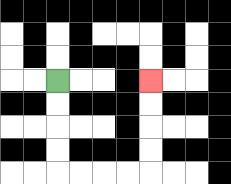{'start': '[2, 3]', 'end': '[6, 3]', 'path_directions': 'D,D,D,D,R,R,R,R,U,U,U,U', 'path_coordinates': '[[2, 3], [2, 4], [2, 5], [2, 6], [2, 7], [3, 7], [4, 7], [5, 7], [6, 7], [6, 6], [6, 5], [6, 4], [6, 3]]'}